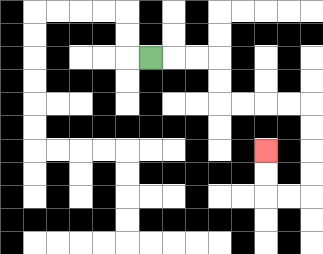{'start': '[6, 2]', 'end': '[11, 6]', 'path_directions': 'R,R,R,D,D,R,R,R,R,D,D,D,D,L,L,U,U', 'path_coordinates': '[[6, 2], [7, 2], [8, 2], [9, 2], [9, 3], [9, 4], [10, 4], [11, 4], [12, 4], [13, 4], [13, 5], [13, 6], [13, 7], [13, 8], [12, 8], [11, 8], [11, 7], [11, 6]]'}